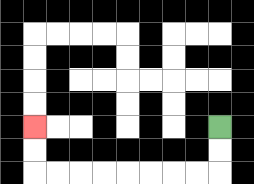{'start': '[9, 5]', 'end': '[1, 5]', 'path_directions': 'D,D,L,L,L,L,L,L,L,L,U,U', 'path_coordinates': '[[9, 5], [9, 6], [9, 7], [8, 7], [7, 7], [6, 7], [5, 7], [4, 7], [3, 7], [2, 7], [1, 7], [1, 6], [1, 5]]'}